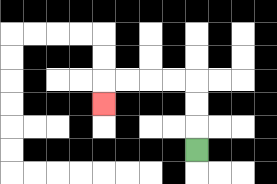{'start': '[8, 6]', 'end': '[4, 4]', 'path_directions': 'U,U,U,L,L,L,L,D', 'path_coordinates': '[[8, 6], [8, 5], [8, 4], [8, 3], [7, 3], [6, 3], [5, 3], [4, 3], [4, 4]]'}